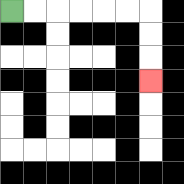{'start': '[0, 0]', 'end': '[6, 3]', 'path_directions': 'R,R,R,R,R,R,D,D,D', 'path_coordinates': '[[0, 0], [1, 0], [2, 0], [3, 0], [4, 0], [5, 0], [6, 0], [6, 1], [6, 2], [6, 3]]'}